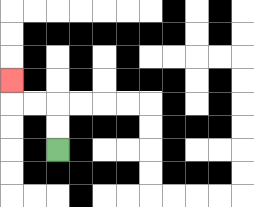{'start': '[2, 6]', 'end': '[0, 3]', 'path_directions': 'U,U,L,L,U', 'path_coordinates': '[[2, 6], [2, 5], [2, 4], [1, 4], [0, 4], [0, 3]]'}